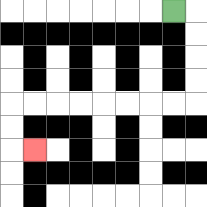{'start': '[7, 0]', 'end': '[1, 6]', 'path_directions': 'R,D,D,D,D,L,L,L,L,L,L,L,L,D,D,R', 'path_coordinates': '[[7, 0], [8, 0], [8, 1], [8, 2], [8, 3], [8, 4], [7, 4], [6, 4], [5, 4], [4, 4], [3, 4], [2, 4], [1, 4], [0, 4], [0, 5], [0, 6], [1, 6]]'}